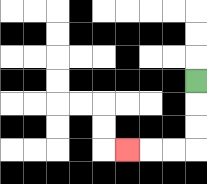{'start': '[8, 3]', 'end': '[5, 6]', 'path_directions': 'D,D,D,L,L,L', 'path_coordinates': '[[8, 3], [8, 4], [8, 5], [8, 6], [7, 6], [6, 6], [5, 6]]'}